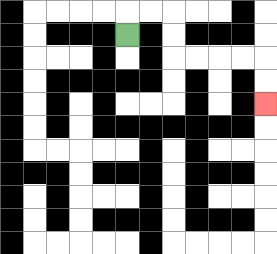{'start': '[5, 1]', 'end': '[11, 4]', 'path_directions': 'U,R,R,D,D,R,R,R,R,D,D', 'path_coordinates': '[[5, 1], [5, 0], [6, 0], [7, 0], [7, 1], [7, 2], [8, 2], [9, 2], [10, 2], [11, 2], [11, 3], [11, 4]]'}